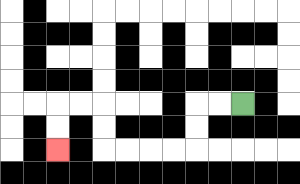{'start': '[10, 4]', 'end': '[2, 6]', 'path_directions': 'L,L,D,D,L,L,L,L,U,U,L,L,D,D', 'path_coordinates': '[[10, 4], [9, 4], [8, 4], [8, 5], [8, 6], [7, 6], [6, 6], [5, 6], [4, 6], [4, 5], [4, 4], [3, 4], [2, 4], [2, 5], [2, 6]]'}